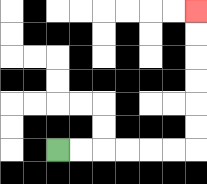{'start': '[2, 6]', 'end': '[8, 0]', 'path_directions': 'R,R,R,R,R,R,U,U,U,U,U,U', 'path_coordinates': '[[2, 6], [3, 6], [4, 6], [5, 6], [6, 6], [7, 6], [8, 6], [8, 5], [8, 4], [8, 3], [8, 2], [8, 1], [8, 0]]'}